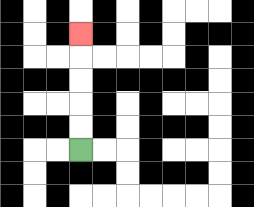{'start': '[3, 6]', 'end': '[3, 1]', 'path_directions': 'U,U,U,U,U', 'path_coordinates': '[[3, 6], [3, 5], [3, 4], [3, 3], [3, 2], [3, 1]]'}